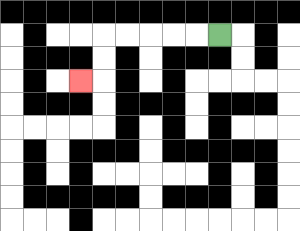{'start': '[9, 1]', 'end': '[3, 3]', 'path_directions': 'L,L,L,L,L,D,D,L', 'path_coordinates': '[[9, 1], [8, 1], [7, 1], [6, 1], [5, 1], [4, 1], [4, 2], [4, 3], [3, 3]]'}